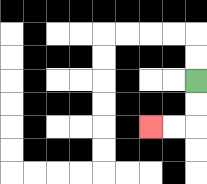{'start': '[8, 3]', 'end': '[6, 5]', 'path_directions': 'D,D,L,L', 'path_coordinates': '[[8, 3], [8, 4], [8, 5], [7, 5], [6, 5]]'}